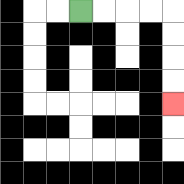{'start': '[3, 0]', 'end': '[7, 4]', 'path_directions': 'R,R,R,R,D,D,D,D', 'path_coordinates': '[[3, 0], [4, 0], [5, 0], [6, 0], [7, 0], [7, 1], [7, 2], [7, 3], [7, 4]]'}